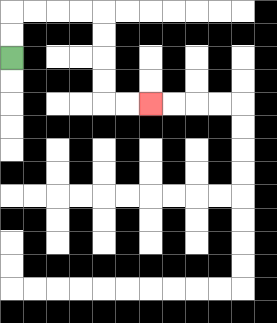{'start': '[0, 2]', 'end': '[6, 4]', 'path_directions': 'U,U,R,R,R,R,D,D,D,D,R,R', 'path_coordinates': '[[0, 2], [0, 1], [0, 0], [1, 0], [2, 0], [3, 0], [4, 0], [4, 1], [4, 2], [4, 3], [4, 4], [5, 4], [6, 4]]'}